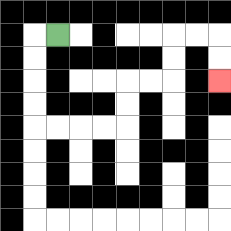{'start': '[2, 1]', 'end': '[9, 3]', 'path_directions': 'L,D,D,D,D,R,R,R,R,U,U,R,R,U,U,R,R,D,D', 'path_coordinates': '[[2, 1], [1, 1], [1, 2], [1, 3], [1, 4], [1, 5], [2, 5], [3, 5], [4, 5], [5, 5], [5, 4], [5, 3], [6, 3], [7, 3], [7, 2], [7, 1], [8, 1], [9, 1], [9, 2], [9, 3]]'}